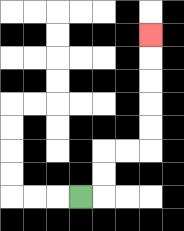{'start': '[3, 8]', 'end': '[6, 1]', 'path_directions': 'R,U,U,R,R,U,U,U,U,U', 'path_coordinates': '[[3, 8], [4, 8], [4, 7], [4, 6], [5, 6], [6, 6], [6, 5], [6, 4], [6, 3], [6, 2], [6, 1]]'}